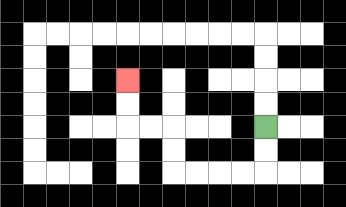{'start': '[11, 5]', 'end': '[5, 3]', 'path_directions': 'D,D,L,L,L,L,U,U,L,L,U,U', 'path_coordinates': '[[11, 5], [11, 6], [11, 7], [10, 7], [9, 7], [8, 7], [7, 7], [7, 6], [7, 5], [6, 5], [5, 5], [5, 4], [5, 3]]'}